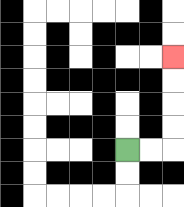{'start': '[5, 6]', 'end': '[7, 2]', 'path_directions': 'R,R,U,U,U,U', 'path_coordinates': '[[5, 6], [6, 6], [7, 6], [7, 5], [7, 4], [7, 3], [7, 2]]'}